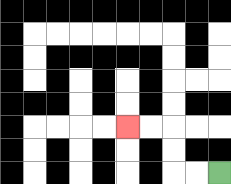{'start': '[9, 7]', 'end': '[5, 5]', 'path_directions': 'L,L,U,U,L,L', 'path_coordinates': '[[9, 7], [8, 7], [7, 7], [7, 6], [7, 5], [6, 5], [5, 5]]'}